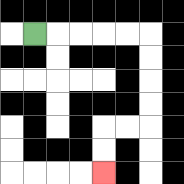{'start': '[1, 1]', 'end': '[4, 7]', 'path_directions': 'R,R,R,R,R,D,D,D,D,L,L,D,D', 'path_coordinates': '[[1, 1], [2, 1], [3, 1], [4, 1], [5, 1], [6, 1], [6, 2], [6, 3], [6, 4], [6, 5], [5, 5], [4, 5], [4, 6], [4, 7]]'}